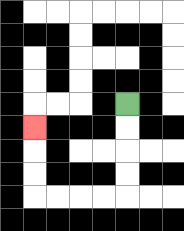{'start': '[5, 4]', 'end': '[1, 5]', 'path_directions': 'D,D,D,D,L,L,L,L,U,U,U', 'path_coordinates': '[[5, 4], [5, 5], [5, 6], [5, 7], [5, 8], [4, 8], [3, 8], [2, 8], [1, 8], [1, 7], [1, 6], [1, 5]]'}